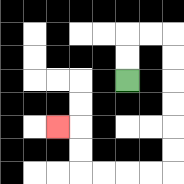{'start': '[5, 3]', 'end': '[2, 5]', 'path_directions': 'U,U,R,R,D,D,D,D,D,D,L,L,L,L,U,U,L', 'path_coordinates': '[[5, 3], [5, 2], [5, 1], [6, 1], [7, 1], [7, 2], [7, 3], [7, 4], [7, 5], [7, 6], [7, 7], [6, 7], [5, 7], [4, 7], [3, 7], [3, 6], [3, 5], [2, 5]]'}